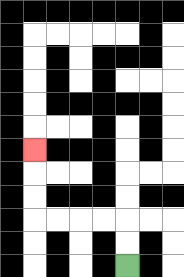{'start': '[5, 11]', 'end': '[1, 6]', 'path_directions': 'U,U,L,L,L,L,U,U,U', 'path_coordinates': '[[5, 11], [5, 10], [5, 9], [4, 9], [3, 9], [2, 9], [1, 9], [1, 8], [1, 7], [1, 6]]'}